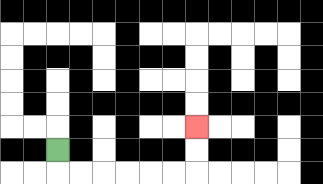{'start': '[2, 6]', 'end': '[8, 5]', 'path_directions': 'D,R,R,R,R,R,R,U,U', 'path_coordinates': '[[2, 6], [2, 7], [3, 7], [4, 7], [5, 7], [6, 7], [7, 7], [8, 7], [8, 6], [8, 5]]'}